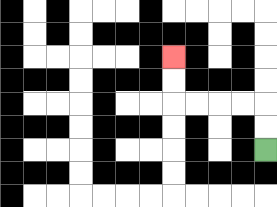{'start': '[11, 6]', 'end': '[7, 2]', 'path_directions': 'U,U,L,L,L,L,U,U', 'path_coordinates': '[[11, 6], [11, 5], [11, 4], [10, 4], [9, 4], [8, 4], [7, 4], [7, 3], [7, 2]]'}